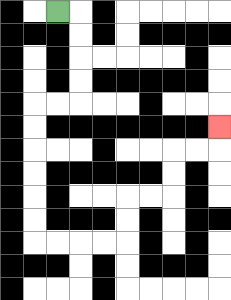{'start': '[2, 0]', 'end': '[9, 5]', 'path_directions': 'R,D,D,D,D,L,L,D,D,D,D,D,D,R,R,R,R,U,U,R,R,U,U,R,R,U', 'path_coordinates': '[[2, 0], [3, 0], [3, 1], [3, 2], [3, 3], [3, 4], [2, 4], [1, 4], [1, 5], [1, 6], [1, 7], [1, 8], [1, 9], [1, 10], [2, 10], [3, 10], [4, 10], [5, 10], [5, 9], [5, 8], [6, 8], [7, 8], [7, 7], [7, 6], [8, 6], [9, 6], [9, 5]]'}